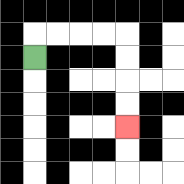{'start': '[1, 2]', 'end': '[5, 5]', 'path_directions': 'U,R,R,R,R,D,D,D,D', 'path_coordinates': '[[1, 2], [1, 1], [2, 1], [3, 1], [4, 1], [5, 1], [5, 2], [5, 3], [5, 4], [5, 5]]'}